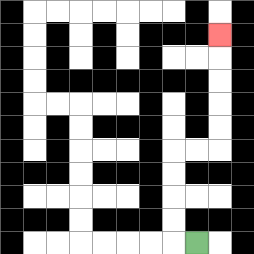{'start': '[8, 10]', 'end': '[9, 1]', 'path_directions': 'L,U,U,U,U,R,R,U,U,U,U,U', 'path_coordinates': '[[8, 10], [7, 10], [7, 9], [7, 8], [7, 7], [7, 6], [8, 6], [9, 6], [9, 5], [9, 4], [9, 3], [9, 2], [9, 1]]'}